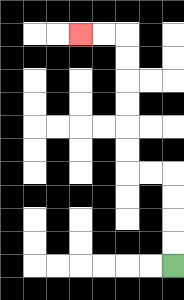{'start': '[7, 11]', 'end': '[3, 1]', 'path_directions': 'U,U,U,U,L,L,U,U,U,U,U,U,L,L', 'path_coordinates': '[[7, 11], [7, 10], [7, 9], [7, 8], [7, 7], [6, 7], [5, 7], [5, 6], [5, 5], [5, 4], [5, 3], [5, 2], [5, 1], [4, 1], [3, 1]]'}